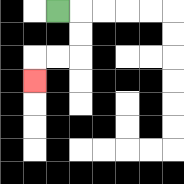{'start': '[2, 0]', 'end': '[1, 3]', 'path_directions': 'R,D,D,L,L,D', 'path_coordinates': '[[2, 0], [3, 0], [3, 1], [3, 2], [2, 2], [1, 2], [1, 3]]'}